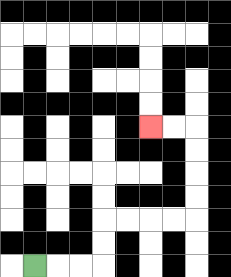{'start': '[1, 11]', 'end': '[6, 5]', 'path_directions': 'R,R,R,U,U,R,R,R,R,U,U,U,U,L,L', 'path_coordinates': '[[1, 11], [2, 11], [3, 11], [4, 11], [4, 10], [4, 9], [5, 9], [6, 9], [7, 9], [8, 9], [8, 8], [8, 7], [8, 6], [8, 5], [7, 5], [6, 5]]'}